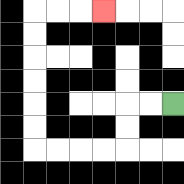{'start': '[7, 4]', 'end': '[4, 0]', 'path_directions': 'L,L,D,D,L,L,L,L,U,U,U,U,U,U,R,R,R', 'path_coordinates': '[[7, 4], [6, 4], [5, 4], [5, 5], [5, 6], [4, 6], [3, 6], [2, 6], [1, 6], [1, 5], [1, 4], [1, 3], [1, 2], [1, 1], [1, 0], [2, 0], [3, 0], [4, 0]]'}